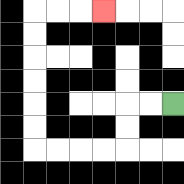{'start': '[7, 4]', 'end': '[4, 0]', 'path_directions': 'L,L,D,D,L,L,L,L,U,U,U,U,U,U,R,R,R', 'path_coordinates': '[[7, 4], [6, 4], [5, 4], [5, 5], [5, 6], [4, 6], [3, 6], [2, 6], [1, 6], [1, 5], [1, 4], [1, 3], [1, 2], [1, 1], [1, 0], [2, 0], [3, 0], [4, 0]]'}